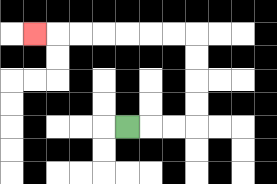{'start': '[5, 5]', 'end': '[1, 1]', 'path_directions': 'R,R,R,U,U,U,U,L,L,L,L,L,L,L', 'path_coordinates': '[[5, 5], [6, 5], [7, 5], [8, 5], [8, 4], [8, 3], [8, 2], [8, 1], [7, 1], [6, 1], [5, 1], [4, 1], [3, 1], [2, 1], [1, 1]]'}